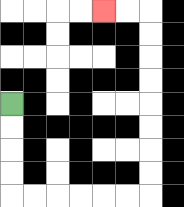{'start': '[0, 4]', 'end': '[4, 0]', 'path_directions': 'D,D,D,D,R,R,R,R,R,R,U,U,U,U,U,U,U,U,L,L', 'path_coordinates': '[[0, 4], [0, 5], [0, 6], [0, 7], [0, 8], [1, 8], [2, 8], [3, 8], [4, 8], [5, 8], [6, 8], [6, 7], [6, 6], [6, 5], [6, 4], [6, 3], [6, 2], [6, 1], [6, 0], [5, 0], [4, 0]]'}